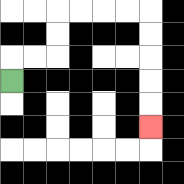{'start': '[0, 3]', 'end': '[6, 5]', 'path_directions': 'U,R,R,U,U,R,R,R,R,D,D,D,D,D', 'path_coordinates': '[[0, 3], [0, 2], [1, 2], [2, 2], [2, 1], [2, 0], [3, 0], [4, 0], [5, 0], [6, 0], [6, 1], [6, 2], [6, 3], [6, 4], [6, 5]]'}